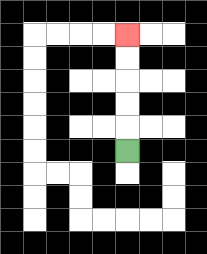{'start': '[5, 6]', 'end': '[5, 1]', 'path_directions': 'U,U,U,U,U', 'path_coordinates': '[[5, 6], [5, 5], [5, 4], [5, 3], [5, 2], [5, 1]]'}